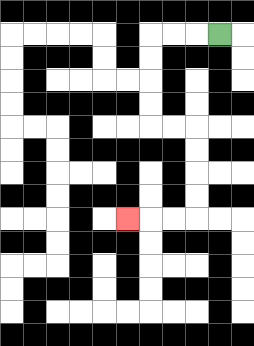{'start': '[9, 1]', 'end': '[5, 9]', 'path_directions': 'L,L,L,D,D,D,D,R,R,D,D,D,D,L,L,L', 'path_coordinates': '[[9, 1], [8, 1], [7, 1], [6, 1], [6, 2], [6, 3], [6, 4], [6, 5], [7, 5], [8, 5], [8, 6], [8, 7], [8, 8], [8, 9], [7, 9], [6, 9], [5, 9]]'}